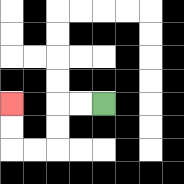{'start': '[4, 4]', 'end': '[0, 4]', 'path_directions': 'L,L,D,D,L,L,U,U', 'path_coordinates': '[[4, 4], [3, 4], [2, 4], [2, 5], [2, 6], [1, 6], [0, 6], [0, 5], [0, 4]]'}